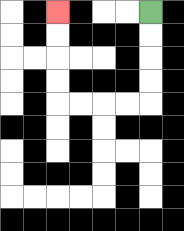{'start': '[6, 0]', 'end': '[2, 0]', 'path_directions': 'D,D,D,D,L,L,L,L,U,U,U,U', 'path_coordinates': '[[6, 0], [6, 1], [6, 2], [6, 3], [6, 4], [5, 4], [4, 4], [3, 4], [2, 4], [2, 3], [2, 2], [2, 1], [2, 0]]'}